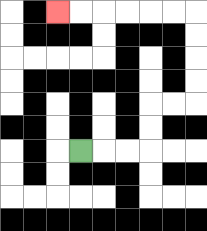{'start': '[3, 6]', 'end': '[2, 0]', 'path_directions': 'R,R,R,U,U,R,R,U,U,U,U,L,L,L,L,L,L', 'path_coordinates': '[[3, 6], [4, 6], [5, 6], [6, 6], [6, 5], [6, 4], [7, 4], [8, 4], [8, 3], [8, 2], [8, 1], [8, 0], [7, 0], [6, 0], [5, 0], [4, 0], [3, 0], [2, 0]]'}